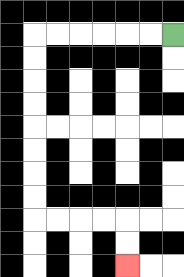{'start': '[7, 1]', 'end': '[5, 11]', 'path_directions': 'L,L,L,L,L,L,D,D,D,D,D,D,D,D,R,R,R,R,D,D', 'path_coordinates': '[[7, 1], [6, 1], [5, 1], [4, 1], [3, 1], [2, 1], [1, 1], [1, 2], [1, 3], [1, 4], [1, 5], [1, 6], [1, 7], [1, 8], [1, 9], [2, 9], [3, 9], [4, 9], [5, 9], [5, 10], [5, 11]]'}